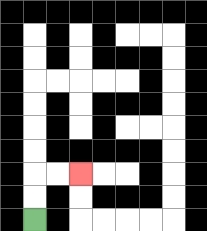{'start': '[1, 9]', 'end': '[3, 7]', 'path_directions': 'U,U,R,R', 'path_coordinates': '[[1, 9], [1, 8], [1, 7], [2, 7], [3, 7]]'}